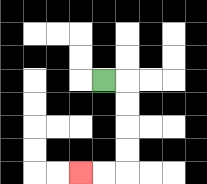{'start': '[4, 3]', 'end': '[3, 7]', 'path_directions': 'R,D,D,D,D,L,L', 'path_coordinates': '[[4, 3], [5, 3], [5, 4], [5, 5], [5, 6], [5, 7], [4, 7], [3, 7]]'}